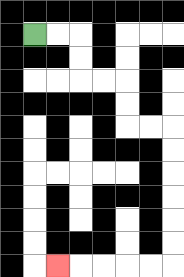{'start': '[1, 1]', 'end': '[2, 11]', 'path_directions': 'R,R,D,D,R,R,D,D,R,R,D,D,D,D,D,D,L,L,L,L,L', 'path_coordinates': '[[1, 1], [2, 1], [3, 1], [3, 2], [3, 3], [4, 3], [5, 3], [5, 4], [5, 5], [6, 5], [7, 5], [7, 6], [7, 7], [7, 8], [7, 9], [7, 10], [7, 11], [6, 11], [5, 11], [4, 11], [3, 11], [2, 11]]'}